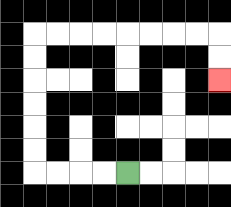{'start': '[5, 7]', 'end': '[9, 3]', 'path_directions': 'L,L,L,L,U,U,U,U,U,U,R,R,R,R,R,R,R,R,D,D', 'path_coordinates': '[[5, 7], [4, 7], [3, 7], [2, 7], [1, 7], [1, 6], [1, 5], [1, 4], [1, 3], [1, 2], [1, 1], [2, 1], [3, 1], [4, 1], [5, 1], [6, 1], [7, 1], [8, 1], [9, 1], [9, 2], [9, 3]]'}